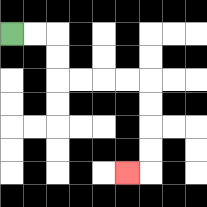{'start': '[0, 1]', 'end': '[5, 7]', 'path_directions': 'R,R,D,D,R,R,R,R,D,D,D,D,L', 'path_coordinates': '[[0, 1], [1, 1], [2, 1], [2, 2], [2, 3], [3, 3], [4, 3], [5, 3], [6, 3], [6, 4], [6, 5], [6, 6], [6, 7], [5, 7]]'}